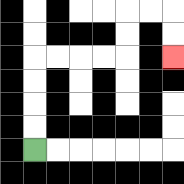{'start': '[1, 6]', 'end': '[7, 2]', 'path_directions': 'U,U,U,U,R,R,R,R,U,U,R,R,D,D', 'path_coordinates': '[[1, 6], [1, 5], [1, 4], [1, 3], [1, 2], [2, 2], [3, 2], [4, 2], [5, 2], [5, 1], [5, 0], [6, 0], [7, 0], [7, 1], [7, 2]]'}